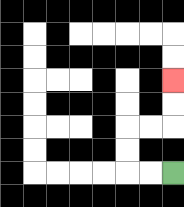{'start': '[7, 7]', 'end': '[7, 3]', 'path_directions': 'L,L,U,U,R,R,U,U', 'path_coordinates': '[[7, 7], [6, 7], [5, 7], [5, 6], [5, 5], [6, 5], [7, 5], [7, 4], [7, 3]]'}